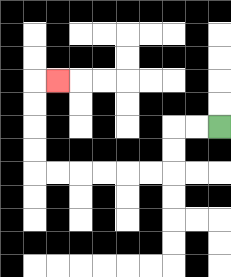{'start': '[9, 5]', 'end': '[2, 3]', 'path_directions': 'L,L,D,D,L,L,L,L,L,L,U,U,U,U,R', 'path_coordinates': '[[9, 5], [8, 5], [7, 5], [7, 6], [7, 7], [6, 7], [5, 7], [4, 7], [3, 7], [2, 7], [1, 7], [1, 6], [1, 5], [1, 4], [1, 3], [2, 3]]'}